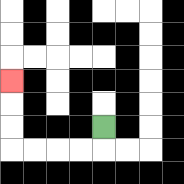{'start': '[4, 5]', 'end': '[0, 3]', 'path_directions': 'D,L,L,L,L,U,U,U', 'path_coordinates': '[[4, 5], [4, 6], [3, 6], [2, 6], [1, 6], [0, 6], [0, 5], [0, 4], [0, 3]]'}